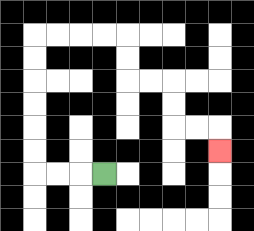{'start': '[4, 7]', 'end': '[9, 6]', 'path_directions': 'L,L,L,U,U,U,U,U,U,R,R,R,R,D,D,R,R,D,D,R,R,D', 'path_coordinates': '[[4, 7], [3, 7], [2, 7], [1, 7], [1, 6], [1, 5], [1, 4], [1, 3], [1, 2], [1, 1], [2, 1], [3, 1], [4, 1], [5, 1], [5, 2], [5, 3], [6, 3], [7, 3], [7, 4], [7, 5], [8, 5], [9, 5], [9, 6]]'}